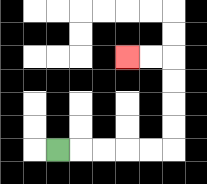{'start': '[2, 6]', 'end': '[5, 2]', 'path_directions': 'R,R,R,R,R,U,U,U,U,L,L', 'path_coordinates': '[[2, 6], [3, 6], [4, 6], [5, 6], [6, 6], [7, 6], [7, 5], [7, 4], [7, 3], [7, 2], [6, 2], [5, 2]]'}